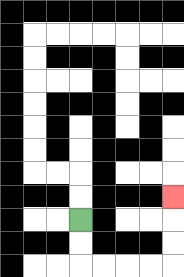{'start': '[3, 9]', 'end': '[7, 8]', 'path_directions': 'D,D,R,R,R,R,U,U,U', 'path_coordinates': '[[3, 9], [3, 10], [3, 11], [4, 11], [5, 11], [6, 11], [7, 11], [7, 10], [7, 9], [7, 8]]'}